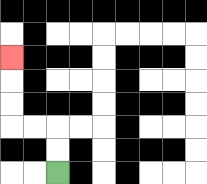{'start': '[2, 7]', 'end': '[0, 2]', 'path_directions': 'U,U,L,L,U,U,U', 'path_coordinates': '[[2, 7], [2, 6], [2, 5], [1, 5], [0, 5], [0, 4], [0, 3], [0, 2]]'}